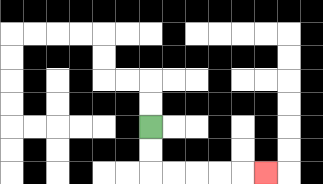{'start': '[6, 5]', 'end': '[11, 7]', 'path_directions': 'D,D,R,R,R,R,R', 'path_coordinates': '[[6, 5], [6, 6], [6, 7], [7, 7], [8, 7], [9, 7], [10, 7], [11, 7]]'}